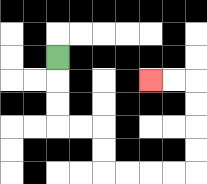{'start': '[2, 2]', 'end': '[6, 3]', 'path_directions': 'D,D,D,R,R,D,D,R,R,R,R,U,U,U,U,L,L', 'path_coordinates': '[[2, 2], [2, 3], [2, 4], [2, 5], [3, 5], [4, 5], [4, 6], [4, 7], [5, 7], [6, 7], [7, 7], [8, 7], [8, 6], [8, 5], [8, 4], [8, 3], [7, 3], [6, 3]]'}